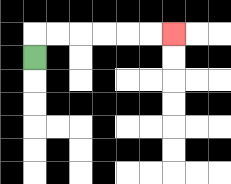{'start': '[1, 2]', 'end': '[7, 1]', 'path_directions': 'U,R,R,R,R,R,R', 'path_coordinates': '[[1, 2], [1, 1], [2, 1], [3, 1], [4, 1], [5, 1], [6, 1], [7, 1]]'}